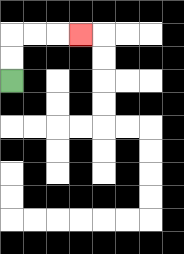{'start': '[0, 3]', 'end': '[3, 1]', 'path_directions': 'U,U,R,R,R', 'path_coordinates': '[[0, 3], [0, 2], [0, 1], [1, 1], [2, 1], [3, 1]]'}